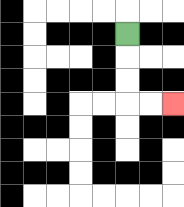{'start': '[5, 1]', 'end': '[7, 4]', 'path_directions': 'D,D,D,R,R', 'path_coordinates': '[[5, 1], [5, 2], [5, 3], [5, 4], [6, 4], [7, 4]]'}